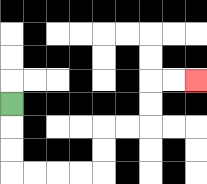{'start': '[0, 4]', 'end': '[8, 3]', 'path_directions': 'D,D,D,R,R,R,R,U,U,R,R,U,U,R,R', 'path_coordinates': '[[0, 4], [0, 5], [0, 6], [0, 7], [1, 7], [2, 7], [3, 7], [4, 7], [4, 6], [4, 5], [5, 5], [6, 5], [6, 4], [6, 3], [7, 3], [8, 3]]'}